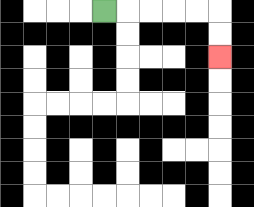{'start': '[4, 0]', 'end': '[9, 2]', 'path_directions': 'R,R,R,R,R,D,D', 'path_coordinates': '[[4, 0], [5, 0], [6, 0], [7, 0], [8, 0], [9, 0], [9, 1], [9, 2]]'}